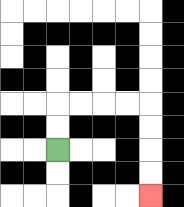{'start': '[2, 6]', 'end': '[6, 8]', 'path_directions': 'U,U,R,R,R,R,D,D,D,D', 'path_coordinates': '[[2, 6], [2, 5], [2, 4], [3, 4], [4, 4], [5, 4], [6, 4], [6, 5], [6, 6], [6, 7], [6, 8]]'}